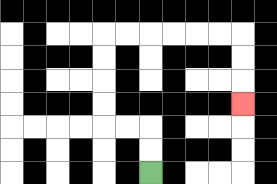{'start': '[6, 7]', 'end': '[10, 4]', 'path_directions': 'U,U,L,L,U,U,U,U,R,R,R,R,R,R,D,D,D', 'path_coordinates': '[[6, 7], [6, 6], [6, 5], [5, 5], [4, 5], [4, 4], [4, 3], [4, 2], [4, 1], [5, 1], [6, 1], [7, 1], [8, 1], [9, 1], [10, 1], [10, 2], [10, 3], [10, 4]]'}